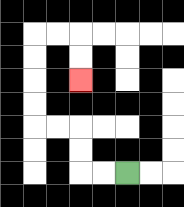{'start': '[5, 7]', 'end': '[3, 3]', 'path_directions': 'L,L,U,U,L,L,U,U,U,U,R,R,D,D', 'path_coordinates': '[[5, 7], [4, 7], [3, 7], [3, 6], [3, 5], [2, 5], [1, 5], [1, 4], [1, 3], [1, 2], [1, 1], [2, 1], [3, 1], [3, 2], [3, 3]]'}